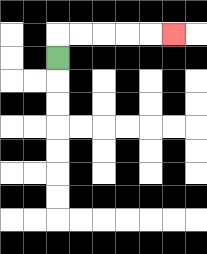{'start': '[2, 2]', 'end': '[7, 1]', 'path_directions': 'U,R,R,R,R,R', 'path_coordinates': '[[2, 2], [2, 1], [3, 1], [4, 1], [5, 1], [6, 1], [7, 1]]'}